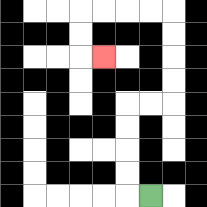{'start': '[6, 8]', 'end': '[4, 2]', 'path_directions': 'L,U,U,U,U,R,R,U,U,U,U,L,L,L,L,D,D,R', 'path_coordinates': '[[6, 8], [5, 8], [5, 7], [5, 6], [5, 5], [5, 4], [6, 4], [7, 4], [7, 3], [7, 2], [7, 1], [7, 0], [6, 0], [5, 0], [4, 0], [3, 0], [3, 1], [3, 2], [4, 2]]'}